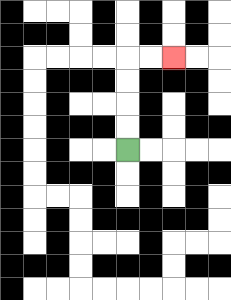{'start': '[5, 6]', 'end': '[7, 2]', 'path_directions': 'U,U,U,U,R,R', 'path_coordinates': '[[5, 6], [5, 5], [5, 4], [5, 3], [5, 2], [6, 2], [7, 2]]'}